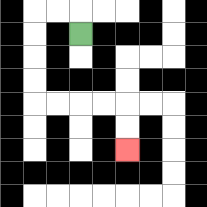{'start': '[3, 1]', 'end': '[5, 6]', 'path_directions': 'U,L,L,D,D,D,D,R,R,R,R,D,D', 'path_coordinates': '[[3, 1], [3, 0], [2, 0], [1, 0], [1, 1], [1, 2], [1, 3], [1, 4], [2, 4], [3, 4], [4, 4], [5, 4], [5, 5], [5, 6]]'}